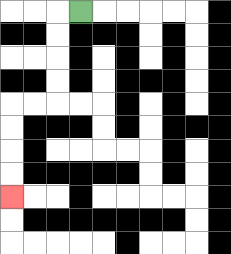{'start': '[3, 0]', 'end': '[0, 8]', 'path_directions': 'L,D,D,D,D,L,L,D,D,D,D', 'path_coordinates': '[[3, 0], [2, 0], [2, 1], [2, 2], [2, 3], [2, 4], [1, 4], [0, 4], [0, 5], [0, 6], [0, 7], [0, 8]]'}